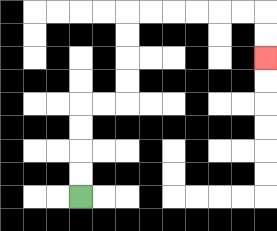{'start': '[3, 8]', 'end': '[11, 2]', 'path_directions': 'U,U,U,U,R,R,U,U,U,U,R,R,R,R,R,R,D,D', 'path_coordinates': '[[3, 8], [3, 7], [3, 6], [3, 5], [3, 4], [4, 4], [5, 4], [5, 3], [5, 2], [5, 1], [5, 0], [6, 0], [7, 0], [8, 0], [9, 0], [10, 0], [11, 0], [11, 1], [11, 2]]'}